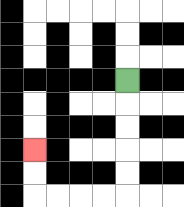{'start': '[5, 3]', 'end': '[1, 6]', 'path_directions': 'D,D,D,D,D,L,L,L,L,U,U', 'path_coordinates': '[[5, 3], [5, 4], [5, 5], [5, 6], [5, 7], [5, 8], [4, 8], [3, 8], [2, 8], [1, 8], [1, 7], [1, 6]]'}